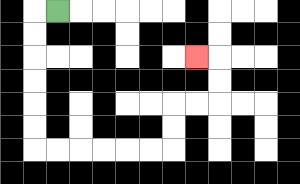{'start': '[2, 0]', 'end': '[8, 2]', 'path_directions': 'L,D,D,D,D,D,D,R,R,R,R,R,R,U,U,R,R,U,U,L', 'path_coordinates': '[[2, 0], [1, 0], [1, 1], [1, 2], [1, 3], [1, 4], [1, 5], [1, 6], [2, 6], [3, 6], [4, 6], [5, 6], [6, 6], [7, 6], [7, 5], [7, 4], [8, 4], [9, 4], [9, 3], [9, 2], [8, 2]]'}